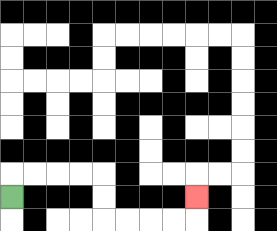{'start': '[0, 8]', 'end': '[8, 8]', 'path_directions': 'U,R,R,R,R,D,D,R,R,R,R,U', 'path_coordinates': '[[0, 8], [0, 7], [1, 7], [2, 7], [3, 7], [4, 7], [4, 8], [4, 9], [5, 9], [6, 9], [7, 9], [8, 9], [8, 8]]'}